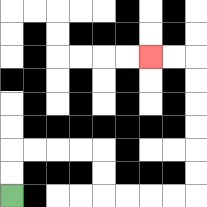{'start': '[0, 8]', 'end': '[6, 2]', 'path_directions': 'U,U,R,R,R,R,D,D,R,R,R,R,U,U,U,U,U,U,L,L', 'path_coordinates': '[[0, 8], [0, 7], [0, 6], [1, 6], [2, 6], [3, 6], [4, 6], [4, 7], [4, 8], [5, 8], [6, 8], [7, 8], [8, 8], [8, 7], [8, 6], [8, 5], [8, 4], [8, 3], [8, 2], [7, 2], [6, 2]]'}